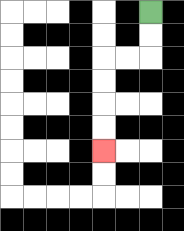{'start': '[6, 0]', 'end': '[4, 6]', 'path_directions': 'D,D,L,L,D,D,D,D', 'path_coordinates': '[[6, 0], [6, 1], [6, 2], [5, 2], [4, 2], [4, 3], [4, 4], [4, 5], [4, 6]]'}